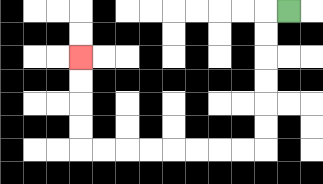{'start': '[12, 0]', 'end': '[3, 2]', 'path_directions': 'L,D,D,D,D,D,D,L,L,L,L,L,L,L,L,U,U,U,U', 'path_coordinates': '[[12, 0], [11, 0], [11, 1], [11, 2], [11, 3], [11, 4], [11, 5], [11, 6], [10, 6], [9, 6], [8, 6], [7, 6], [6, 6], [5, 6], [4, 6], [3, 6], [3, 5], [3, 4], [3, 3], [3, 2]]'}